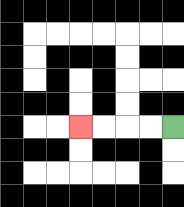{'start': '[7, 5]', 'end': '[3, 5]', 'path_directions': 'L,L,L,L', 'path_coordinates': '[[7, 5], [6, 5], [5, 5], [4, 5], [3, 5]]'}